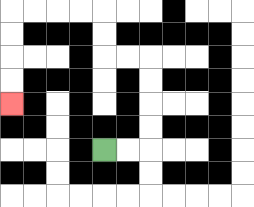{'start': '[4, 6]', 'end': '[0, 4]', 'path_directions': 'R,R,U,U,U,U,L,L,U,U,L,L,L,L,D,D,D,D', 'path_coordinates': '[[4, 6], [5, 6], [6, 6], [6, 5], [6, 4], [6, 3], [6, 2], [5, 2], [4, 2], [4, 1], [4, 0], [3, 0], [2, 0], [1, 0], [0, 0], [0, 1], [0, 2], [0, 3], [0, 4]]'}